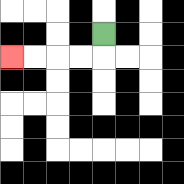{'start': '[4, 1]', 'end': '[0, 2]', 'path_directions': 'D,L,L,L,L', 'path_coordinates': '[[4, 1], [4, 2], [3, 2], [2, 2], [1, 2], [0, 2]]'}